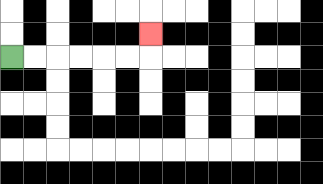{'start': '[0, 2]', 'end': '[6, 1]', 'path_directions': 'R,R,R,R,R,R,U', 'path_coordinates': '[[0, 2], [1, 2], [2, 2], [3, 2], [4, 2], [5, 2], [6, 2], [6, 1]]'}